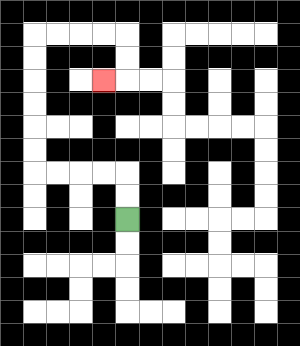{'start': '[5, 9]', 'end': '[4, 3]', 'path_directions': 'U,U,L,L,L,L,U,U,U,U,U,U,R,R,R,R,D,D,L', 'path_coordinates': '[[5, 9], [5, 8], [5, 7], [4, 7], [3, 7], [2, 7], [1, 7], [1, 6], [1, 5], [1, 4], [1, 3], [1, 2], [1, 1], [2, 1], [3, 1], [4, 1], [5, 1], [5, 2], [5, 3], [4, 3]]'}